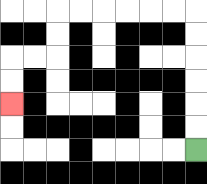{'start': '[8, 6]', 'end': '[0, 4]', 'path_directions': 'U,U,U,U,U,U,L,L,L,L,L,L,D,D,L,L,D,D', 'path_coordinates': '[[8, 6], [8, 5], [8, 4], [8, 3], [8, 2], [8, 1], [8, 0], [7, 0], [6, 0], [5, 0], [4, 0], [3, 0], [2, 0], [2, 1], [2, 2], [1, 2], [0, 2], [0, 3], [0, 4]]'}